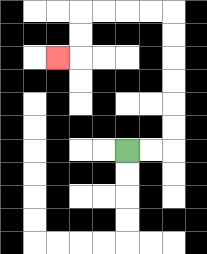{'start': '[5, 6]', 'end': '[2, 2]', 'path_directions': 'R,R,U,U,U,U,U,U,L,L,L,L,D,D,L', 'path_coordinates': '[[5, 6], [6, 6], [7, 6], [7, 5], [7, 4], [7, 3], [7, 2], [7, 1], [7, 0], [6, 0], [5, 0], [4, 0], [3, 0], [3, 1], [3, 2], [2, 2]]'}